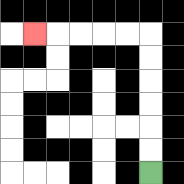{'start': '[6, 7]', 'end': '[1, 1]', 'path_directions': 'U,U,U,U,U,U,L,L,L,L,L', 'path_coordinates': '[[6, 7], [6, 6], [6, 5], [6, 4], [6, 3], [6, 2], [6, 1], [5, 1], [4, 1], [3, 1], [2, 1], [1, 1]]'}